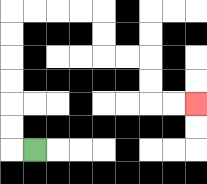{'start': '[1, 6]', 'end': '[8, 4]', 'path_directions': 'L,U,U,U,U,U,U,R,R,R,R,D,D,R,R,D,D,R,R', 'path_coordinates': '[[1, 6], [0, 6], [0, 5], [0, 4], [0, 3], [0, 2], [0, 1], [0, 0], [1, 0], [2, 0], [3, 0], [4, 0], [4, 1], [4, 2], [5, 2], [6, 2], [6, 3], [6, 4], [7, 4], [8, 4]]'}